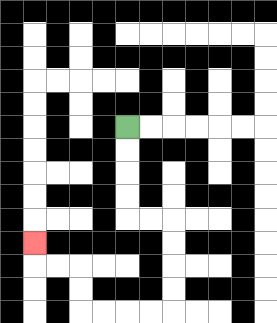{'start': '[5, 5]', 'end': '[1, 10]', 'path_directions': 'D,D,D,D,R,R,D,D,D,D,L,L,L,L,U,U,L,L,U', 'path_coordinates': '[[5, 5], [5, 6], [5, 7], [5, 8], [5, 9], [6, 9], [7, 9], [7, 10], [7, 11], [7, 12], [7, 13], [6, 13], [5, 13], [4, 13], [3, 13], [3, 12], [3, 11], [2, 11], [1, 11], [1, 10]]'}